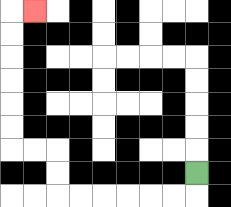{'start': '[8, 7]', 'end': '[1, 0]', 'path_directions': 'D,L,L,L,L,L,L,U,U,L,L,U,U,U,U,U,U,R', 'path_coordinates': '[[8, 7], [8, 8], [7, 8], [6, 8], [5, 8], [4, 8], [3, 8], [2, 8], [2, 7], [2, 6], [1, 6], [0, 6], [0, 5], [0, 4], [0, 3], [0, 2], [0, 1], [0, 0], [1, 0]]'}